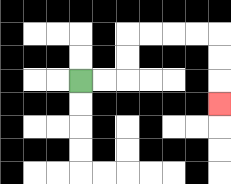{'start': '[3, 3]', 'end': '[9, 4]', 'path_directions': 'R,R,U,U,R,R,R,R,D,D,D', 'path_coordinates': '[[3, 3], [4, 3], [5, 3], [5, 2], [5, 1], [6, 1], [7, 1], [8, 1], [9, 1], [9, 2], [9, 3], [9, 4]]'}